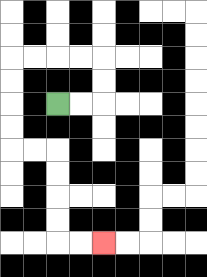{'start': '[2, 4]', 'end': '[4, 10]', 'path_directions': 'R,R,U,U,L,L,L,L,D,D,D,D,R,R,D,D,D,D,R,R', 'path_coordinates': '[[2, 4], [3, 4], [4, 4], [4, 3], [4, 2], [3, 2], [2, 2], [1, 2], [0, 2], [0, 3], [0, 4], [0, 5], [0, 6], [1, 6], [2, 6], [2, 7], [2, 8], [2, 9], [2, 10], [3, 10], [4, 10]]'}